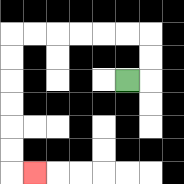{'start': '[5, 3]', 'end': '[1, 7]', 'path_directions': 'R,U,U,L,L,L,L,L,L,D,D,D,D,D,D,R', 'path_coordinates': '[[5, 3], [6, 3], [6, 2], [6, 1], [5, 1], [4, 1], [3, 1], [2, 1], [1, 1], [0, 1], [0, 2], [0, 3], [0, 4], [0, 5], [0, 6], [0, 7], [1, 7]]'}